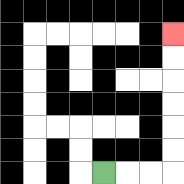{'start': '[4, 7]', 'end': '[7, 1]', 'path_directions': 'R,R,R,U,U,U,U,U,U', 'path_coordinates': '[[4, 7], [5, 7], [6, 7], [7, 7], [7, 6], [7, 5], [7, 4], [7, 3], [7, 2], [7, 1]]'}